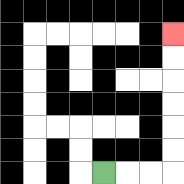{'start': '[4, 7]', 'end': '[7, 1]', 'path_directions': 'R,R,R,U,U,U,U,U,U', 'path_coordinates': '[[4, 7], [5, 7], [6, 7], [7, 7], [7, 6], [7, 5], [7, 4], [7, 3], [7, 2], [7, 1]]'}